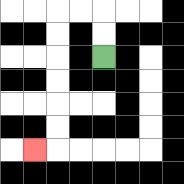{'start': '[4, 2]', 'end': '[1, 6]', 'path_directions': 'U,U,L,L,D,D,D,D,D,D,L', 'path_coordinates': '[[4, 2], [4, 1], [4, 0], [3, 0], [2, 0], [2, 1], [2, 2], [2, 3], [2, 4], [2, 5], [2, 6], [1, 6]]'}